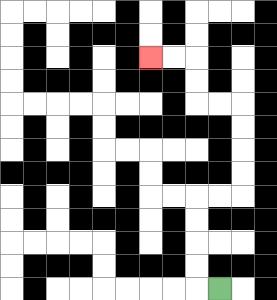{'start': '[9, 12]', 'end': '[6, 2]', 'path_directions': 'L,U,U,U,U,R,R,U,U,U,U,L,L,U,U,L,L', 'path_coordinates': '[[9, 12], [8, 12], [8, 11], [8, 10], [8, 9], [8, 8], [9, 8], [10, 8], [10, 7], [10, 6], [10, 5], [10, 4], [9, 4], [8, 4], [8, 3], [8, 2], [7, 2], [6, 2]]'}